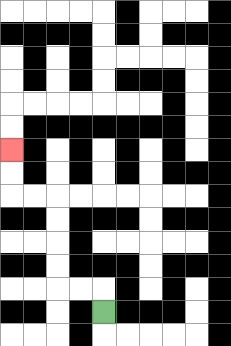{'start': '[4, 13]', 'end': '[0, 6]', 'path_directions': 'U,L,L,U,U,U,U,L,L,U,U', 'path_coordinates': '[[4, 13], [4, 12], [3, 12], [2, 12], [2, 11], [2, 10], [2, 9], [2, 8], [1, 8], [0, 8], [0, 7], [0, 6]]'}